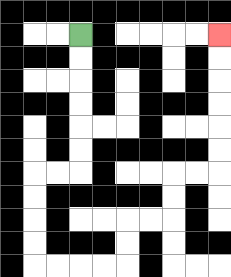{'start': '[3, 1]', 'end': '[9, 1]', 'path_directions': 'D,D,D,D,D,D,L,L,D,D,D,D,R,R,R,R,U,U,R,R,U,U,R,R,U,U,U,U,U,U', 'path_coordinates': '[[3, 1], [3, 2], [3, 3], [3, 4], [3, 5], [3, 6], [3, 7], [2, 7], [1, 7], [1, 8], [1, 9], [1, 10], [1, 11], [2, 11], [3, 11], [4, 11], [5, 11], [5, 10], [5, 9], [6, 9], [7, 9], [7, 8], [7, 7], [8, 7], [9, 7], [9, 6], [9, 5], [9, 4], [9, 3], [9, 2], [9, 1]]'}